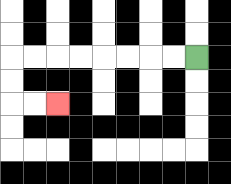{'start': '[8, 2]', 'end': '[2, 4]', 'path_directions': 'L,L,L,L,L,L,L,L,D,D,R,R', 'path_coordinates': '[[8, 2], [7, 2], [6, 2], [5, 2], [4, 2], [3, 2], [2, 2], [1, 2], [0, 2], [0, 3], [0, 4], [1, 4], [2, 4]]'}